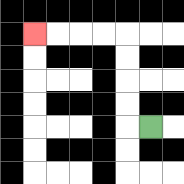{'start': '[6, 5]', 'end': '[1, 1]', 'path_directions': 'L,U,U,U,U,L,L,L,L', 'path_coordinates': '[[6, 5], [5, 5], [5, 4], [5, 3], [5, 2], [5, 1], [4, 1], [3, 1], [2, 1], [1, 1]]'}